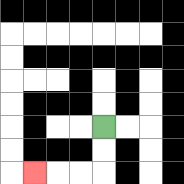{'start': '[4, 5]', 'end': '[1, 7]', 'path_directions': 'D,D,L,L,L', 'path_coordinates': '[[4, 5], [4, 6], [4, 7], [3, 7], [2, 7], [1, 7]]'}